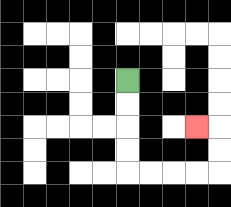{'start': '[5, 3]', 'end': '[8, 5]', 'path_directions': 'D,D,D,D,R,R,R,R,U,U,L', 'path_coordinates': '[[5, 3], [5, 4], [5, 5], [5, 6], [5, 7], [6, 7], [7, 7], [8, 7], [9, 7], [9, 6], [9, 5], [8, 5]]'}